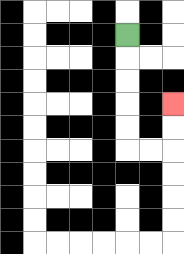{'start': '[5, 1]', 'end': '[7, 4]', 'path_directions': 'D,D,D,D,D,R,R,U,U', 'path_coordinates': '[[5, 1], [5, 2], [5, 3], [5, 4], [5, 5], [5, 6], [6, 6], [7, 6], [7, 5], [7, 4]]'}